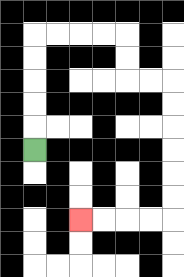{'start': '[1, 6]', 'end': '[3, 9]', 'path_directions': 'U,U,U,U,U,R,R,R,R,D,D,R,R,D,D,D,D,D,D,L,L,L,L', 'path_coordinates': '[[1, 6], [1, 5], [1, 4], [1, 3], [1, 2], [1, 1], [2, 1], [3, 1], [4, 1], [5, 1], [5, 2], [5, 3], [6, 3], [7, 3], [7, 4], [7, 5], [7, 6], [7, 7], [7, 8], [7, 9], [6, 9], [5, 9], [4, 9], [3, 9]]'}